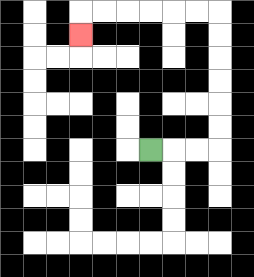{'start': '[6, 6]', 'end': '[3, 1]', 'path_directions': 'R,R,R,U,U,U,U,U,U,L,L,L,L,L,L,D', 'path_coordinates': '[[6, 6], [7, 6], [8, 6], [9, 6], [9, 5], [9, 4], [9, 3], [9, 2], [9, 1], [9, 0], [8, 0], [7, 0], [6, 0], [5, 0], [4, 0], [3, 0], [3, 1]]'}